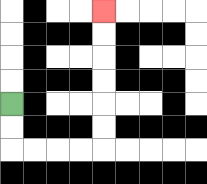{'start': '[0, 4]', 'end': '[4, 0]', 'path_directions': 'D,D,R,R,R,R,U,U,U,U,U,U', 'path_coordinates': '[[0, 4], [0, 5], [0, 6], [1, 6], [2, 6], [3, 6], [4, 6], [4, 5], [4, 4], [4, 3], [4, 2], [4, 1], [4, 0]]'}